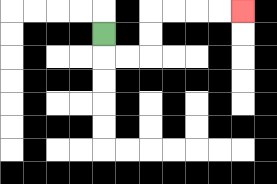{'start': '[4, 1]', 'end': '[10, 0]', 'path_directions': 'D,R,R,U,U,R,R,R,R', 'path_coordinates': '[[4, 1], [4, 2], [5, 2], [6, 2], [6, 1], [6, 0], [7, 0], [8, 0], [9, 0], [10, 0]]'}